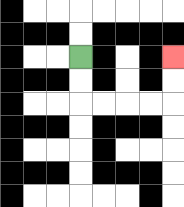{'start': '[3, 2]', 'end': '[7, 2]', 'path_directions': 'D,D,R,R,R,R,U,U', 'path_coordinates': '[[3, 2], [3, 3], [3, 4], [4, 4], [5, 4], [6, 4], [7, 4], [7, 3], [7, 2]]'}